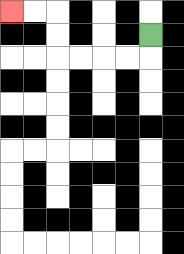{'start': '[6, 1]', 'end': '[0, 0]', 'path_directions': 'D,L,L,L,L,U,U,L,L', 'path_coordinates': '[[6, 1], [6, 2], [5, 2], [4, 2], [3, 2], [2, 2], [2, 1], [2, 0], [1, 0], [0, 0]]'}